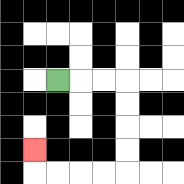{'start': '[2, 3]', 'end': '[1, 6]', 'path_directions': 'R,R,R,D,D,D,D,L,L,L,L,U', 'path_coordinates': '[[2, 3], [3, 3], [4, 3], [5, 3], [5, 4], [5, 5], [5, 6], [5, 7], [4, 7], [3, 7], [2, 7], [1, 7], [1, 6]]'}